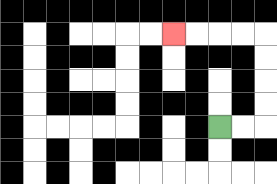{'start': '[9, 5]', 'end': '[7, 1]', 'path_directions': 'R,R,U,U,U,U,L,L,L,L', 'path_coordinates': '[[9, 5], [10, 5], [11, 5], [11, 4], [11, 3], [11, 2], [11, 1], [10, 1], [9, 1], [8, 1], [7, 1]]'}